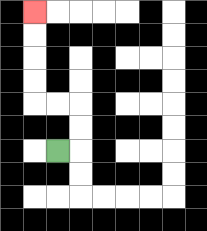{'start': '[2, 6]', 'end': '[1, 0]', 'path_directions': 'R,U,U,L,L,U,U,U,U', 'path_coordinates': '[[2, 6], [3, 6], [3, 5], [3, 4], [2, 4], [1, 4], [1, 3], [1, 2], [1, 1], [1, 0]]'}